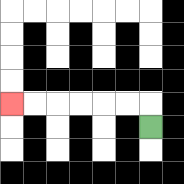{'start': '[6, 5]', 'end': '[0, 4]', 'path_directions': 'U,L,L,L,L,L,L', 'path_coordinates': '[[6, 5], [6, 4], [5, 4], [4, 4], [3, 4], [2, 4], [1, 4], [0, 4]]'}